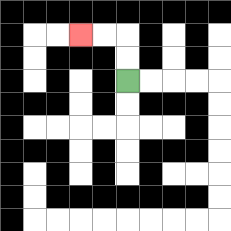{'start': '[5, 3]', 'end': '[3, 1]', 'path_directions': 'U,U,L,L', 'path_coordinates': '[[5, 3], [5, 2], [5, 1], [4, 1], [3, 1]]'}